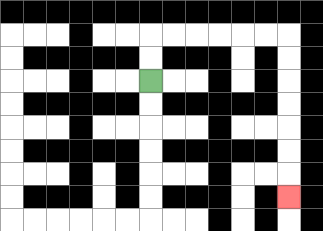{'start': '[6, 3]', 'end': '[12, 8]', 'path_directions': 'U,U,R,R,R,R,R,R,D,D,D,D,D,D,D', 'path_coordinates': '[[6, 3], [6, 2], [6, 1], [7, 1], [8, 1], [9, 1], [10, 1], [11, 1], [12, 1], [12, 2], [12, 3], [12, 4], [12, 5], [12, 6], [12, 7], [12, 8]]'}